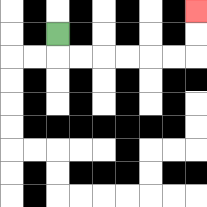{'start': '[2, 1]', 'end': '[8, 0]', 'path_directions': 'D,R,R,R,R,R,R,U,U', 'path_coordinates': '[[2, 1], [2, 2], [3, 2], [4, 2], [5, 2], [6, 2], [7, 2], [8, 2], [8, 1], [8, 0]]'}